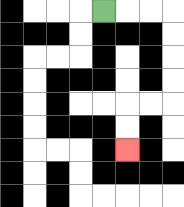{'start': '[4, 0]', 'end': '[5, 6]', 'path_directions': 'R,R,R,D,D,D,D,L,L,D,D', 'path_coordinates': '[[4, 0], [5, 0], [6, 0], [7, 0], [7, 1], [7, 2], [7, 3], [7, 4], [6, 4], [5, 4], [5, 5], [5, 6]]'}